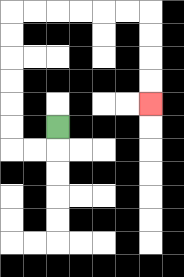{'start': '[2, 5]', 'end': '[6, 4]', 'path_directions': 'D,L,L,U,U,U,U,U,U,R,R,R,R,R,R,D,D,D,D', 'path_coordinates': '[[2, 5], [2, 6], [1, 6], [0, 6], [0, 5], [0, 4], [0, 3], [0, 2], [0, 1], [0, 0], [1, 0], [2, 0], [3, 0], [4, 0], [5, 0], [6, 0], [6, 1], [6, 2], [6, 3], [6, 4]]'}